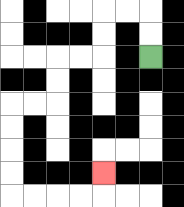{'start': '[6, 2]', 'end': '[4, 7]', 'path_directions': 'U,U,L,L,D,D,L,L,D,D,L,L,D,D,D,D,R,R,R,R,U', 'path_coordinates': '[[6, 2], [6, 1], [6, 0], [5, 0], [4, 0], [4, 1], [4, 2], [3, 2], [2, 2], [2, 3], [2, 4], [1, 4], [0, 4], [0, 5], [0, 6], [0, 7], [0, 8], [1, 8], [2, 8], [3, 8], [4, 8], [4, 7]]'}